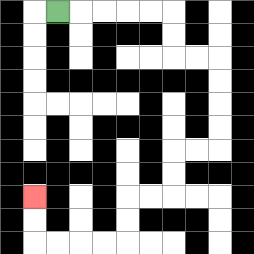{'start': '[2, 0]', 'end': '[1, 8]', 'path_directions': 'R,R,R,R,R,D,D,R,R,D,D,D,D,L,L,D,D,L,L,D,D,L,L,L,L,U,U', 'path_coordinates': '[[2, 0], [3, 0], [4, 0], [5, 0], [6, 0], [7, 0], [7, 1], [7, 2], [8, 2], [9, 2], [9, 3], [9, 4], [9, 5], [9, 6], [8, 6], [7, 6], [7, 7], [7, 8], [6, 8], [5, 8], [5, 9], [5, 10], [4, 10], [3, 10], [2, 10], [1, 10], [1, 9], [1, 8]]'}